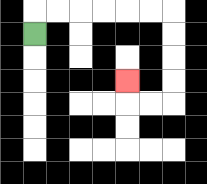{'start': '[1, 1]', 'end': '[5, 3]', 'path_directions': 'U,R,R,R,R,R,R,D,D,D,D,L,L,U', 'path_coordinates': '[[1, 1], [1, 0], [2, 0], [3, 0], [4, 0], [5, 0], [6, 0], [7, 0], [7, 1], [7, 2], [7, 3], [7, 4], [6, 4], [5, 4], [5, 3]]'}